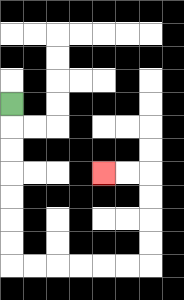{'start': '[0, 4]', 'end': '[4, 7]', 'path_directions': 'D,D,D,D,D,D,D,R,R,R,R,R,R,U,U,U,U,L,L', 'path_coordinates': '[[0, 4], [0, 5], [0, 6], [0, 7], [0, 8], [0, 9], [0, 10], [0, 11], [1, 11], [2, 11], [3, 11], [4, 11], [5, 11], [6, 11], [6, 10], [6, 9], [6, 8], [6, 7], [5, 7], [4, 7]]'}